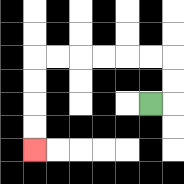{'start': '[6, 4]', 'end': '[1, 6]', 'path_directions': 'R,U,U,L,L,L,L,L,L,D,D,D,D', 'path_coordinates': '[[6, 4], [7, 4], [7, 3], [7, 2], [6, 2], [5, 2], [4, 2], [3, 2], [2, 2], [1, 2], [1, 3], [1, 4], [1, 5], [1, 6]]'}